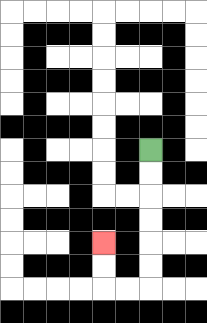{'start': '[6, 6]', 'end': '[4, 10]', 'path_directions': 'D,D,D,D,D,D,L,L,U,U', 'path_coordinates': '[[6, 6], [6, 7], [6, 8], [6, 9], [6, 10], [6, 11], [6, 12], [5, 12], [4, 12], [4, 11], [4, 10]]'}